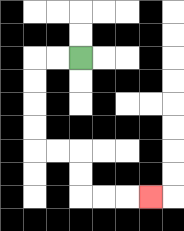{'start': '[3, 2]', 'end': '[6, 8]', 'path_directions': 'L,L,D,D,D,D,R,R,D,D,R,R,R', 'path_coordinates': '[[3, 2], [2, 2], [1, 2], [1, 3], [1, 4], [1, 5], [1, 6], [2, 6], [3, 6], [3, 7], [3, 8], [4, 8], [5, 8], [6, 8]]'}